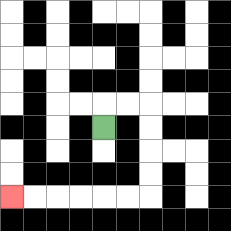{'start': '[4, 5]', 'end': '[0, 8]', 'path_directions': 'U,R,R,D,D,D,D,L,L,L,L,L,L', 'path_coordinates': '[[4, 5], [4, 4], [5, 4], [6, 4], [6, 5], [6, 6], [6, 7], [6, 8], [5, 8], [4, 8], [3, 8], [2, 8], [1, 8], [0, 8]]'}